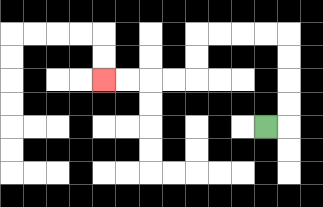{'start': '[11, 5]', 'end': '[4, 3]', 'path_directions': 'R,U,U,U,U,L,L,L,L,D,D,L,L,L,L', 'path_coordinates': '[[11, 5], [12, 5], [12, 4], [12, 3], [12, 2], [12, 1], [11, 1], [10, 1], [9, 1], [8, 1], [8, 2], [8, 3], [7, 3], [6, 3], [5, 3], [4, 3]]'}